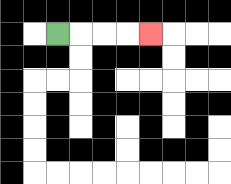{'start': '[2, 1]', 'end': '[6, 1]', 'path_directions': 'R,R,R,R', 'path_coordinates': '[[2, 1], [3, 1], [4, 1], [5, 1], [6, 1]]'}